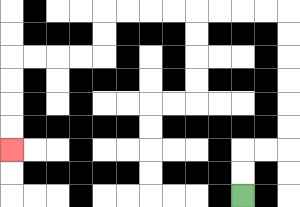{'start': '[10, 8]', 'end': '[0, 6]', 'path_directions': 'U,U,R,R,U,U,U,U,U,U,L,L,L,L,L,L,L,L,D,D,L,L,L,L,D,D,D,D', 'path_coordinates': '[[10, 8], [10, 7], [10, 6], [11, 6], [12, 6], [12, 5], [12, 4], [12, 3], [12, 2], [12, 1], [12, 0], [11, 0], [10, 0], [9, 0], [8, 0], [7, 0], [6, 0], [5, 0], [4, 0], [4, 1], [4, 2], [3, 2], [2, 2], [1, 2], [0, 2], [0, 3], [0, 4], [0, 5], [0, 6]]'}